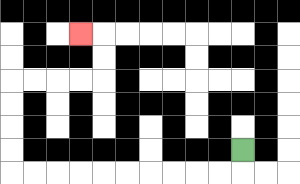{'start': '[10, 6]', 'end': '[3, 1]', 'path_directions': 'D,L,L,L,L,L,L,L,L,L,L,U,U,U,U,R,R,R,R,U,U,L', 'path_coordinates': '[[10, 6], [10, 7], [9, 7], [8, 7], [7, 7], [6, 7], [5, 7], [4, 7], [3, 7], [2, 7], [1, 7], [0, 7], [0, 6], [0, 5], [0, 4], [0, 3], [1, 3], [2, 3], [3, 3], [4, 3], [4, 2], [4, 1], [3, 1]]'}